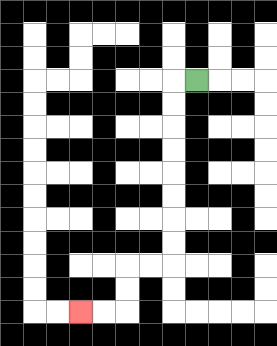{'start': '[8, 3]', 'end': '[3, 13]', 'path_directions': 'L,D,D,D,D,D,D,D,D,L,L,D,D,L,L', 'path_coordinates': '[[8, 3], [7, 3], [7, 4], [7, 5], [7, 6], [7, 7], [7, 8], [7, 9], [7, 10], [7, 11], [6, 11], [5, 11], [5, 12], [5, 13], [4, 13], [3, 13]]'}